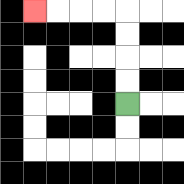{'start': '[5, 4]', 'end': '[1, 0]', 'path_directions': 'U,U,U,U,L,L,L,L', 'path_coordinates': '[[5, 4], [5, 3], [5, 2], [5, 1], [5, 0], [4, 0], [3, 0], [2, 0], [1, 0]]'}